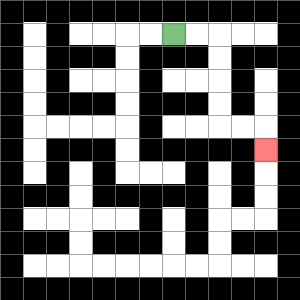{'start': '[7, 1]', 'end': '[11, 6]', 'path_directions': 'R,R,D,D,D,D,R,R,D', 'path_coordinates': '[[7, 1], [8, 1], [9, 1], [9, 2], [9, 3], [9, 4], [9, 5], [10, 5], [11, 5], [11, 6]]'}